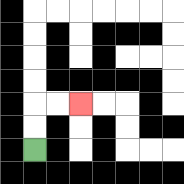{'start': '[1, 6]', 'end': '[3, 4]', 'path_directions': 'U,U,R,R', 'path_coordinates': '[[1, 6], [1, 5], [1, 4], [2, 4], [3, 4]]'}